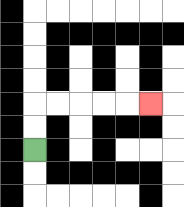{'start': '[1, 6]', 'end': '[6, 4]', 'path_directions': 'U,U,R,R,R,R,R', 'path_coordinates': '[[1, 6], [1, 5], [1, 4], [2, 4], [3, 4], [4, 4], [5, 4], [6, 4]]'}